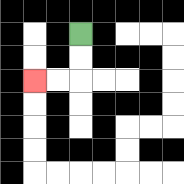{'start': '[3, 1]', 'end': '[1, 3]', 'path_directions': 'D,D,L,L', 'path_coordinates': '[[3, 1], [3, 2], [3, 3], [2, 3], [1, 3]]'}